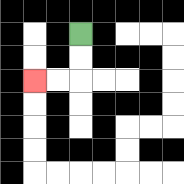{'start': '[3, 1]', 'end': '[1, 3]', 'path_directions': 'D,D,L,L', 'path_coordinates': '[[3, 1], [3, 2], [3, 3], [2, 3], [1, 3]]'}